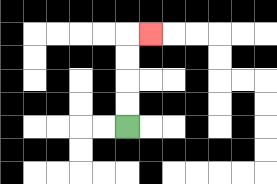{'start': '[5, 5]', 'end': '[6, 1]', 'path_directions': 'U,U,U,U,R', 'path_coordinates': '[[5, 5], [5, 4], [5, 3], [5, 2], [5, 1], [6, 1]]'}